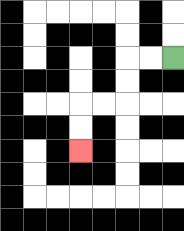{'start': '[7, 2]', 'end': '[3, 6]', 'path_directions': 'L,L,D,D,L,L,D,D', 'path_coordinates': '[[7, 2], [6, 2], [5, 2], [5, 3], [5, 4], [4, 4], [3, 4], [3, 5], [3, 6]]'}